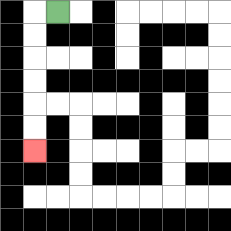{'start': '[2, 0]', 'end': '[1, 6]', 'path_directions': 'L,D,D,D,D,D,D', 'path_coordinates': '[[2, 0], [1, 0], [1, 1], [1, 2], [1, 3], [1, 4], [1, 5], [1, 6]]'}